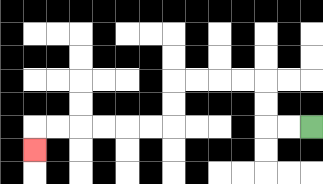{'start': '[13, 5]', 'end': '[1, 6]', 'path_directions': 'L,L,U,U,L,L,L,L,D,D,L,L,L,L,L,L,D', 'path_coordinates': '[[13, 5], [12, 5], [11, 5], [11, 4], [11, 3], [10, 3], [9, 3], [8, 3], [7, 3], [7, 4], [7, 5], [6, 5], [5, 5], [4, 5], [3, 5], [2, 5], [1, 5], [1, 6]]'}